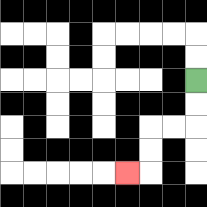{'start': '[8, 3]', 'end': '[5, 7]', 'path_directions': 'D,D,L,L,D,D,L', 'path_coordinates': '[[8, 3], [8, 4], [8, 5], [7, 5], [6, 5], [6, 6], [6, 7], [5, 7]]'}